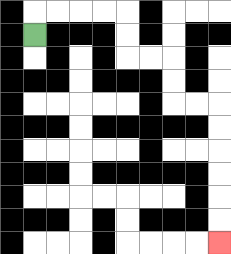{'start': '[1, 1]', 'end': '[9, 10]', 'path_directions': 'U,R,R,R,R,D,D,R,R,D,D,R,R,D,D,D,D,D,D', 'path_coordinates': '[[1, 1], [1, 0], [2, 0], [3, 0], [4, 0], [5, 0], [5, 1], [5, 2], [6, 2], [7, 2], [7, 3], [7, 4], [8, 4], [9, 4], [9, 5], [9, 6], [9, 7], [9, 8], [9, 9], [9, 10]]'}